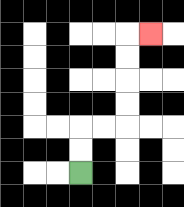{'start': '[3, 7]', 'end': '[6, 1]', 'path_directions': 'U,U,R,R,U,U,U,U,R', 'path_coordinates': '[[3, 7], [3, 6], [3, 5], [4, 5], [5, 5], [5, 4], [5, 3], [5, 2], [5, 1], [6, 1]]'}